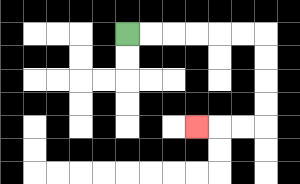{'start': '[5, 1]', 'end': '[8, 5]', 'path_directions': 'R,R,R,R,R,R,D,D,D,D,L,L,L', 'path_coordinates': '[[5, 1], [6, 1], [7, 1], [8, 1], [9, 1], [10, 1], [11, 1], [11, 2], [11, 3], [11, 4], [11, 5], [10, 5], [9, 5], [8, 5]]'}